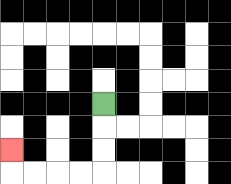{'start': '[4, 4]', 'end': '[0, 6]', 'path_directions': 'D,D,D,L,L,L,L,U', 'path_coordinates': '[[4, 4], [4, 5], [4, 6], [4, 7], [3, 7], [2, 7], [1, 7], [0, 7], [0, 6]]'}